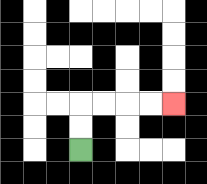{'start': '[3, 6]', 'end': '[7, 4]', 'path_directions': 'U,U,R,R,R,R', 'path_coordinates': '[[3, 6], [3, 5], [3, 4], [4, 4], [5, 4], [6, 4], [7, 4]]'}